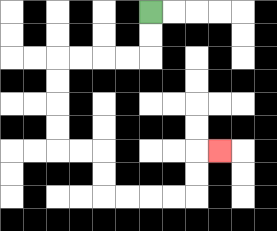{'start': '[6, 0]', 'end': '[9, 6]', 'path_directions': 'D,D,L,L,L,L,D,D,D,D,R,R,D,D,R,R,R,R,U,U,R', 'path_coordinates': '[[6, 0], [6, 1], [6, 2], [5, 2], [4, 2], [3, 2], [2, 2], [2, 3], [2, 4], [2, 5], [2, 6], [3, 6], [4, 6], [4, 7], [4, 8], [5, 8], [6, 8], [7, 8], [8, 8], [8, 7], [8, 6], [9, 6]]'}